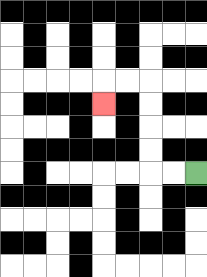{'start': '[8, 7]', 'end': '[4, 4]', 'path_directions': 'L,L,U,U,U,U,L,L,D', 'path_coordinates': '[[8, 7], [7, 7], [6, 7], [6, 6], [6, 5], [6, 4], [6, 3], [5, 3], [4, 3], [4, 4]]'}